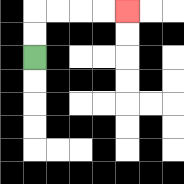{'start': '[1, 2]', 'end': '[5, 0]', 'path_directions': 'U,U,R,R,R,R', 'path_coordinates': '[[1, 2], [1, 1], [1, 0], [2, 0], [3, 0], [4, 0], [5, 0]]'}